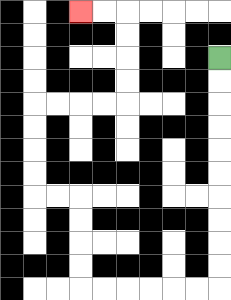{'start': '[9, 2]', 'end': '[3, 0]', 'path_directions': 'D,D,D,D,D,D,D,D,D,D,L,L,L,L,L,L,U,U,U,U,L,L,U,U,U,U,R,R,R,R,U,U,U,U,L,L', 'path_coordinates': '[[9, 2], [9, 3], [9, 4], [9, 5], [9, 6], [9, 7], [9, 8], [9, 9], [9, 10], [9, 11], [9, 12], [8, 12], [7, 12], [6, 12], [5, 12], [4, 12], [3, 12], [3, 11], [3, 10], [3, 9], [3, 8], [2, 8], [1, 8], [1, 7], [1, 6], [1, 5], [1, 4], [2, 4], [3, 4], [4, 4], [5, 4], [5, 3], [5, 2], [5, 1], [5, 0], [4, 0], [3, 0]]'}